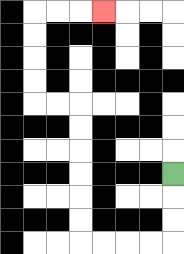{'start': '[7, 7]', 'end': '[4, 0]', 'path_directions': 'D,D,D,L,L,L,L,U,U,U,U,U,U,L,L,U,U,U,U,R,R,R', 'path_coordinates': '[[7, 7], [7, 8], [7, 9], [7, 10], [6, 10], [5, 10], [4, 10], [3, 10], [3, 9], [3, 8], [3, 7], [3, 6], [3, 5], [3, 4], [2, 4], [1, 4], [1, 3], [1, 2], [1, 1], [1, 0], [2, 0], [3, 0], [4, 0]]'}